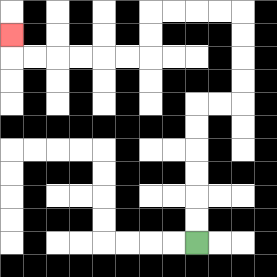{'start': '[8, 10]', 'end': '[0, 1]', 'path_directions': 'U,U,U,U,U,U,R,R,U,U,U,U,L,L,L,L,D,D,L,L,L,L,L,L,U', 'path_coordinates': '[[8, 10], [8, 9], [8, 8], [8, 7], [8, 6], [8, 5], [8, 4], [9, 4], [10, 4], [10, 3], [10, 2], [10, 1], [10, 0], [9, 0], [8, 0], [7, 0], [6, 0], [6, 1], [6, 2], [5, 2], [4, 2], [3, 2], [2, 2], [1, 2], [0, 2], [0, 1]]'}